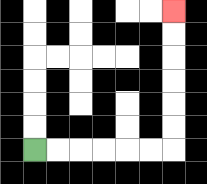{'start': '[1, 6]', 'end': '[7, 0]', 'path_directions': 'R,R,R,R,R,R,U,U,U,U,U,U', 'path_coordinates': '[[1, 6], [2, 6], [3, 6], [4, 6], [5, 6], [6, 6], [7, 6], [7, 5], [7, 4], [7, 3], [7, 2], [7, 1], [7, 0]]'}